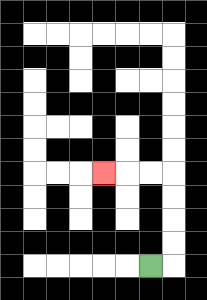{'start': '[6, 11]', 'end': '[4, 7]', 'path_directions': 'R,U,U,U,U,L,L,L', 'path_coordinates': '[[6, 11], [7, 11], [7, 10], [7, 9], [7, 8], [7, 7], [6, 7], [5, 7], [4, 7]]'}